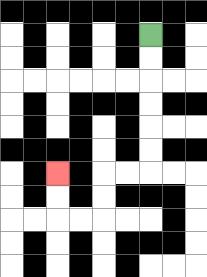{'start': '[6, 1]', 'end': '[2, 7]', 'path_directions': 'D,D,D,D,D,D,L,L,D,D,L,L,U,U', 'path_coordinates': '[[6, 1], [6, 2], [6, 3], [6, 4], [6, 5], [6, 6], [6, 7], [5, 7], [4, 7], [4, 8], [4, 9], [3, 9], [2, 9], [2, 8], [2, 7]]'}